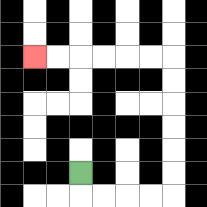{'start': '[3, 7]', 'end': '[1, 2]', 'path_directions': 'D,R,R,R,R,U,U,U,U,U,U,L,L,L,L,L,L', 'path_coordinates': '[[3, 7], [3, 8], [4, 8], [5, 8], [6, 8], [7, 8], [7, 7], [7, 6], [7, 5], [7, 4], [7, 3], [7, 2], [6, 2], [5, 2], [4, 2], [3, 2], [2, 2], [1, 2]]'}